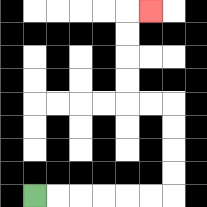{'start': '[1, 8]', 'end': '[6, 0]', 'path_directions': 'R,R,R,R,R,R,U,U,U,U,L,L,U,U,U,U,R', 'path_coordinates': '[[1, 8], [2, 8], [3, 8], [4, 8], [5, 8], [6, 8], [7, 8], [7, 7], [7, 6], [7, 5], [7, 4], [6, 4], [5, 4], [5, 3], [5, 2], [5, 1], [5, 0], [6, 0]]'}